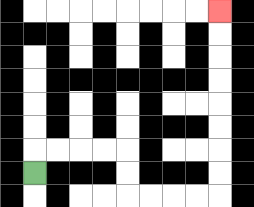{'start': '[1, 7]', 'end': '[9, 0]', 'path_directions': 'U,R,R,R,R,D,D,R,R,R,R,U,U,U,U,U,U,U,U', 'path_coordinates': '[[1, 7], [1, 6], [2, 6], [3, 6], [4, 6], [5, 6], [5, 7], [5, 8], [6, 8], [7, 8], [8, 8], [9, 8], [9, 7], [9, 6], [9, 5], [9, 4], [9, 3], [9, 2], [9, 1], [9, 0]]'}